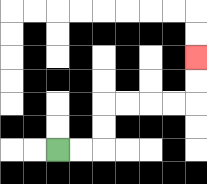{'start': '[2, 6]', 'end': '[8, 2]', 'path_directions': 'R,R,U,U,R,R,R,R,U,U', 'path_coordinates': '[[2, 6], [3, 6], [4, 6], [4, 5], [4, 4], [5, 4], [6, 4], [7, 4], [8, 4], [8, 3], [8, 2]]'}